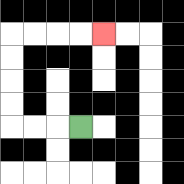{'start': '[3, 5]', 'end': '[4, 1]', 'path_directions': 'L,L,L,U,U,U,U,R,R,R,R', 'path_coordinates': '[[3, 5], [2, 5], [1, 5], [0, 5], [0, 4], [0, 3], [0, 2], [0, 1], [1, 1], [2, 1], [3, 1], [4, 1]]'}